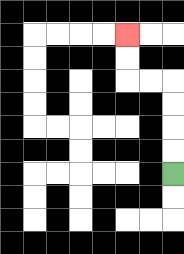{'start': '[7, 7]', 'end': '[5, 1]', 'path_directions': 'U,U,U,U,L,L,U,U', 'path_coordinates': '[[7, 7], [7, 6], [7, 5], [7, 4], [7, 3], [6, 3], [5, 3], [5, 2], [5, 1]]'}